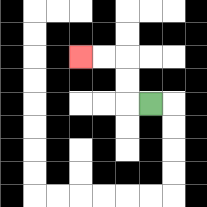{'start': '[6, 4]', 'end': '[3, 2]', 'path_directions': 'L,U,U,L,L', 'path_coordinates': '[[6, 4], [5, 4], [5, 3], [5, 2], [4, 2], [3, 2]]'}